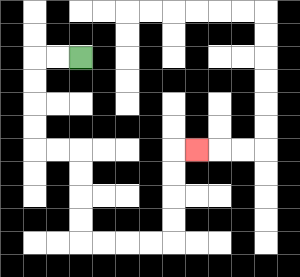{'start': '[3, 2]', 'end': '[8, 6]', 'path_directions': 'L,L,D,D,D,D,R,R,D,D,D,D,R,R,R,R,U,U,U,U,R', 'path_coordinates': '[[3, 2], [2, 2], [1, 2], [1, 3], [1, 4], [1, 5], [1, 6], [2, 6], [3, 6], [3, 7], [3, 8], [3, 9], [3, 10], [4, 10], [5, 10], [6, 10], [7, 10], [7, 9], [7, 8], [7, 7], [7, 6], [8, 6]]'}